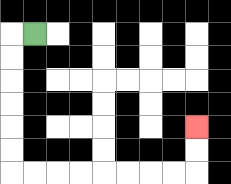{'start': '[1, 1]', 'end': '[8, 5]', 'path_directions': 'L,D,D,D,D,D,D,R,R,R,R,R,R,R,R,U,U', 'path_coordinates': '[[1, 1], [0, 1], [0, 2], [0, 3], [0, 4], [0, 5], [0, 6], [0, 7], [1, 7], [2, 7], [3, 7], [4, 7], [5, 7], [6, 7], [7, 7], [8, 7], [8, 6], [8, 5]]'}